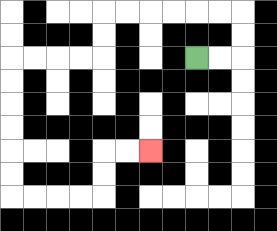{'start': '[8, 2]', 'end': '[6, 6]', 'path_directions': 'R,R,U,U,L,L,L,L,L,L,D,D,L,L,L,L,D,D,D,D,D,D,R,R,R,R,U,U,R,R', 'path_coordinates': '[[8, 2], [9, 2], [10, 2], [10, 1], [10, 0], [9, 0], [8, 0], [7, 0], [6, 0], [5, 0], [4, 0], [4, 1], [4, 2], [3, 2], [2, 2], [1, 2], [0, 2], [0, 3], [0, 4], [0, 5], [0, 6], [0, 7], [0, 8], [1, 8], [2, 8], [3, 8], [4, 8], [4, 7], [4, 6], [5, 6], [6, 6]]'}